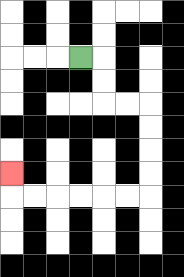{'start': '[3, 2]', 'end': '[0, 7]', 'path_directions': 'R,D,D,R,R,D,D,D,D,L,L,L,L,L,L,U', 'path_coordinates': '[[3, 2], [4, 2], [4, 3], [4, 4], [5, 4], [6, 4], [6, 5], [6, 6], [6, 7], [6, 8], [5, 8], [4, 8], [3, 8], [2, 8], [1, 8], [0, 8], [0, 7]]'}